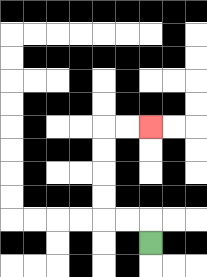{'start': '[6, 10]', 'end': '[6, 5]', 'path_directions': 'U,L,L,U,U,U,U,R,R', 'path_coordinates': '[[6, 10], [6, 9], [5, 9], [4, 9], [4, 8], [4, 7], [4, 6], [4, 5], [5, 5], [6, 5]]'}